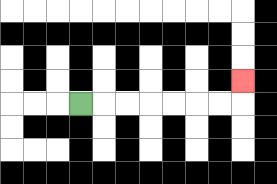{'start': '[3, 4]', 'end': '[10, 3]', 'path_directions': 'R,R,R,R,R,R,R,U', 'path_coordinates': '[[3, 4], [4, 4], [5, 4], [6, 4], [7, 4], [8, 4], [9, 4], [10, 4], [10, 3]]'}